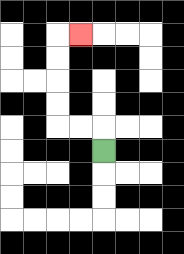{'start': '[4, 6]', 'end': '[3, 1]', 'path_directions': 'U,L,L,U,U,U,U,R', 'path_coordinates': '[[4, 6], [4, 5], [3, 5], [2, 5], [2, 4], [2, 3], [2, 2], [2, 1], [3, 1]]'}